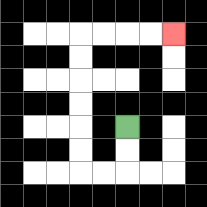{'start': '[5, 5]', 'end': '[7, 1]', 'path_directions': 'D,D,L,L,U,U,U,U,U,U,R,R,R,R', 'path_coordinates': '[[5, 5], [5, 6], [5, 7], [4, 7], [3, 7], [3, 6], [3, 5], [3, 4], [3, 3], [3, 2], [3, 1], [4, 1], [5, 1], [6, 1], [7, 1]]'}